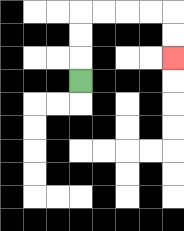{'start': '[3, 3]', 'end': '[7, 2]', 'path_directions': 'U,U,U,R,R,R,R,D,D', 'path_coordinates': '[[3, 3], [3, 2], [3, 1], [3, 0], [4, 0], [5, 0], [6, 0], [7, 0], [7, 1], [7, 2]]'}